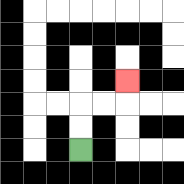{'start': '[3, 6]', 'end': '[5, 3]', 'path_directions': 'U,U,R,R,U', 'path_coordinates': '[[3, 6], [3, 5], [3, 4], [4, 4], [5, 4], [5, 3]]'}